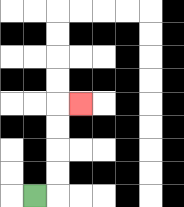{'start': '[1, 8]', 'end': '[3, 4]', 'path_directions': 'R,U,U,U,U,R', 'path_coordinates': '[[1, 8], [2, 8], [2, 7], [2, 6], [2, 5], [2, 4], [3, 4]]'}